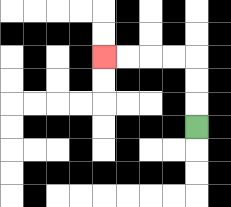{'start': '[8, 5]', 'end': '[4, 2]', 'path_directions': 'U,U,U,L,L,L,L', 'path_coordinates': '[[8, 5], [8, 4], [8, 3], [8, 2], [7, 2], [6, 2], [5, 2], [4, 2]]'}